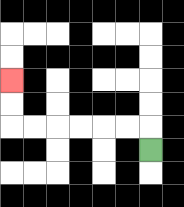{'start': '[6, 6]', 'end': '[0, 3]', 'path_directions': 'U,L,L,L,L,L,L,U,U', 'path_coordinates': '[[6, 6], [6, 5], [5, 5], [4, 5], [3, 5], [2, 5], [1, 5], [0, 5], [0, 4], [0, 3]]'}